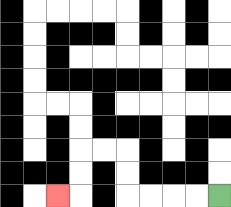{'start': '[9, 8]', 'end': '[2, 8]', 'path_directions': 'L,L,L,L,U,U,L,L,D,D,L', 'path_coordinates': '[[9, 8], [8, 8], [7, 8], [6, 8], [5, 8], [5, 7], [5, 6], [4, 6], [3, 6], [3, 7], [3, 8], [2, 8]]'}